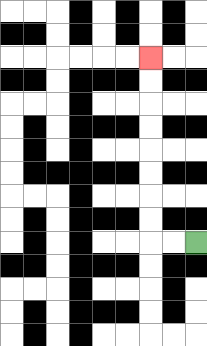{'start': '[8, 10]', 'end': '[6, 2]', 'path_directions': 'L,L,U,U,U,U,U,U,U,U', 'path_coordinates': '[[8, 10], [7, 10], [6, 10], [6, 9], [6, 8], [6, 7], [6, 6], [6, 5], [6, 4], [6, 3], [6, 2]]'}